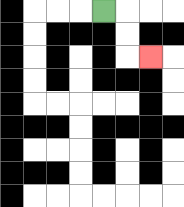{'start': '[4, 0]', 'end': '[6, 2]', 'path_directions': 'R,D,D,R', 'path_coordinates': '[[4, 0], [5, 0], [5, 1], [5, 2], [6, 2]]'}